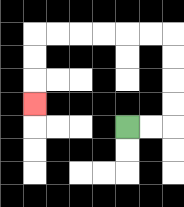{'start': '[5, 5]', 'end': '[1, 4]', 'path_directions': 'R,R,U,U,U,U,L,L,L,L,L,L,D,D,D', 'path_coordinates': '[[5, 5], [6, 5], [7, 5], [7, 4], [7, 3], [7, 2], [7, 1], [6, 1], [5, 1], [4, 1], [3, 1], [2, 1], [1, 1], [1, 2], [1, 3], [1, 4]]'}